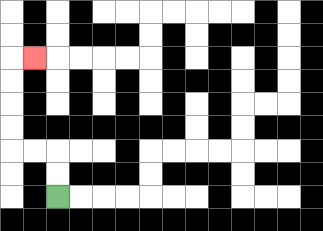{'start': '[2, 8]', 'end': '[1, 2]', 'path_directions': 'U,U,L,L,U,U,U,U,R', 'path_coordinates': '[[2, 8], [2, 7], [2, 6], [1, 6], [0, 6], [0, 5], [0, 4], [0, 3], [0, 2], [1, 2]]'}